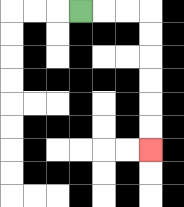{'start': '[3, 0]', 'end': '[6, 6]', 'path_directions': 'R,R,R,D,D,D,D,D,D', 'path_coordinates': '[[3, 0], [4, 0], [5, 0], [6, 0], [6, 1], [6, 2], [6, 3], [6, 4], [6, 5], [6, 6]]'}